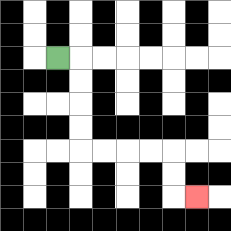{'start': '[2, 2]', 'end': '[8, 8]', 'path_directions': 'R,D,D,D,D,R,R,R,R,D,D,R', 'path_coordinates': '[[2, 2], [3, 2], [3, 3], [3, 4], [3, 5], [3, 6], [4, 6], [5, 6], [6, 6], [7, 6], [7, 7], [7, 8], [8, 8]]'}